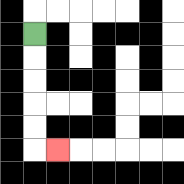{'start': '[1, 1]', 'end': '[2, 6]', 'path_directions': 'D,D,D,D,D,R', 'path_coordinates': '[[1, 1], [1, 2], [1, 3], [1, 4], [1, 5], [1, 6], [2, 6]]'}